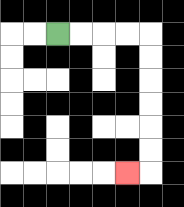{'start': '[2, 1]', 'end': '[5, 7]', 'path_directions': 'R,R,R,R,D,D,D,D,D,D,L', 'path_coordinates': '[[2, 1], [3, 1], [4, 1], [5, 1], [6, 1], [6, 2], [6, 3], [6, 4], [6, 5], [6, 6], [6, 7], [5, 7]]'}